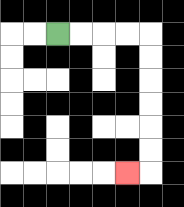{'start': '[2, 1]', 'end': '[5, 7]', 'path_directions': 'R,R,R,R,D,D,D,D,D,D,L', 'path_coordinates': '[[2, 1], [3, 1], [4, 1], [5, 1], [6, 1], [6, 2], [6, 3], [6, 4], [6, 5], [6, 6], [6, 7], [5, 7]]'}